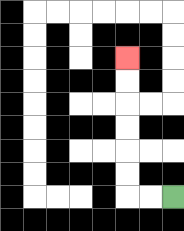{'start': '[7, 8]', 'end': '[5, 2]', 'path_directions': 'L,L,U,U,U,U,U,U', 'path_coordinates': '[[7, 8], [6, 8], [5, 8], [5, 7], [5, 6], [5, 5], [5, 4], [5, 3], [5, 2]]'}